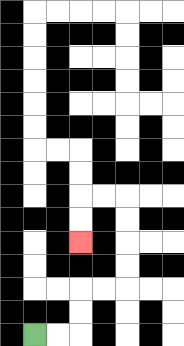{'start': '[1, 14]', 'end': '[3, 10]', 'path_directions': 'R,R,U,U,R,R,U,U,U,U,L,L,D,D', 'path_coordinates': '[[1, 14], [2, 14], [3, 14], [3, 13], [3, 12], [4, 12], [5, 12], [5, 11], [5, 10], [5, 9], [5, 8], [4, 8], [3, 8], [3, 9], [3, 10]]'}